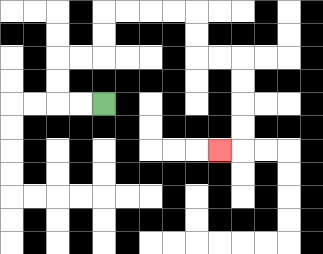{'start': '[4, 4]', 'end': '[9, 6]', 'path_directions': 'L,L,U,U,R,R,U,U,R,R,R,R,D,D,R,R,D,D,D,D,L', 'path_coordinates': '[[4, 4], [3, 4], [2, 4], [2, 3], [2, 2], [3, 2], [4, 2], [4, 1], [4, 0], [5, 0], [6, 0], [7, 0], [8, 0], [8, 1], [8, 2], [9, 2], [10, 2], [10, 3], [10, 4], [10, 5], [10, 6], [9, 6]]'}